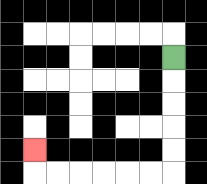{'start': '[7, 2]', 'end': '[1, 6]', 'path_directions': 'D,D,D,D,D,L,L,L,L,L,L,U', 'path_coordinates': '[[7, 2], [7, 3], [7, 4], [7, 5], [7, 6], [7, 7], [6, 7], [5, 7], [4, 7], [3, 7], [2, 7], [1, 7], [1, 6]]'}